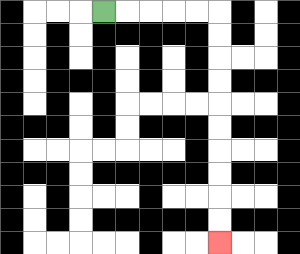{'start': '[4, 0]', 'end': '[9, 10]', 'path_directions': 'R,R,R,R,R,D,D,D,D,D,D,D,D,D,D', 'path_coordinates': '[[4, 0], [5, 0], [6, 0], [7, 0], [8, 0], [9, 0], [9, 1], [9, 2], [9, 3], [9, 4], [9, 5], [9, 6], [9, 7], [9, 8], [9, 9], [9, 10]]'}